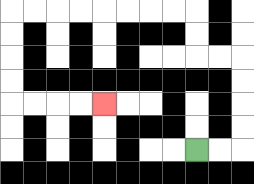{'start': '[8, 6]', 'end': '[4, 4]', 'path_directions': 'R,R,U,U,U,U,L,L,U,U,L,L,L,L,L,L,L,L,D,D,D,D,R,R,R,R', 'path_coordinates': '[[8, 6], [9, 6], [10, 6], [10, 5], [10, 4], [10, 3], [10, 2], [9, 2], [8, 2], [8, 1], [8, 0], [7, 0], [6, 0], [5, 0], [4, 0], [3, 0], [2, 0], [1, 0], [0, 0], [0, 1], [0, 2], [0, 3], [0, 4], [1, 4], [2, 4], [3, 4], [4, 4]]'}